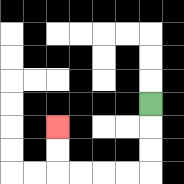{'start': '[6, 4]', 'end': '[2, 5]', 'path_directions': 'D,D,D,L,L,L,L,U,U', 'path_coordinates': '[[6, 4], [6, 5], [6, 6], [6, 7], [5, 7], [4, 7], [3, 7], [2, 7], [2, 6], [2, 5]]'}